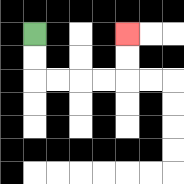{'start': '[1, 1]', 'end': '[5, 1]', 'path_directions': 'D,D,R,R,R,R,U,U', 'path_coordinates': '[[1, 1], [1, 2], [1, 3], [2, 3], [3, 3], [4, 3], [5, 3], [5, 2], [5, 1]]'}